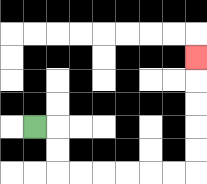{'start': '[1, 5]', 'end': '[8, 2]', 'path_directions': 'R,D,D,R,R,R,R,R,R,U,U,U,U,U', 'path_coordinates': '[[1, 5], [2, 5], [2, 6], [2, 7], [3, 7], [4, 7], [5, 7], [6, 7], [7, 7], [8, 7], [8, 6], [8, 5], [8, 4], [8, 3], [8, 2]]'}